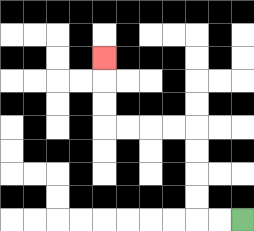{'start': '[10, 9]', 'end': '[4, 2]', 'path_directions': 'L,L,U,U,U,U,L,L,L,L,U,U,U', 'path_coordinates': '[[10, 9], [9, 9], [8, 9], [8, 8], [8, 7], [8, 6], [8, 5], [7, 5], [6, 5], [5, 5], [4, 5], [4, 4], [4, 3], [4, 2]]'}